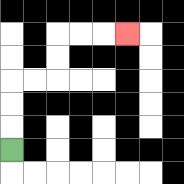{'start': '[0, 6]', 'end': '[5, 1]', 'path_directions': 'U,U,U,R,R,U,U,R,R,R', 'path_coordinates': '[[0, 6], [0, 5], [0, 4], [0, 3], [1, 3], [2, 3], [2, 2], [2, 1], [3, 1], [4, 1], [5, 1]]'}